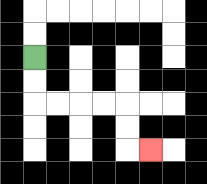{'start': '[1, 2]', 'end': '[6, 6]', 'path_directions': 'D,D,R,R,R,R,D,D,R', 'path_coordinates': '[[1, 2], [1, 3], [1, 4], [2, 4], [3, 4], [4, 4], [5, 4], [5, 5], [5, 6], [6, 6]]'}